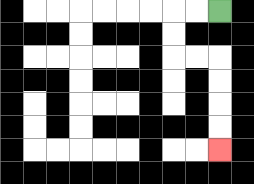{'start': '[9, 0]', 'end': '[9, 6]', 'path_directions': 'L,L,D,D,R,R,D,D,D,D', 'path_coordinates': '[[9, 0], [8, 0], [7, 0], [7, 1], [7, 2], [8, 2], [9, 2], [9, 3], [9, 4], [9, 5], [9, 6]]'}